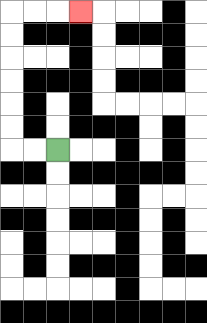{'start': '[2, 6]', 'end': '[3, 0]', 'path_directions': 'L,L,U,U,U,U,U,U,R,R,R', 'path_coordinates': '[[2, 6], [1, 6], [0, 6], [0, 5], [0, 4], [0, 3], [0, 2], [0, 1], [0, 0], [1, 0], [2, 0], [3, 0]]'}